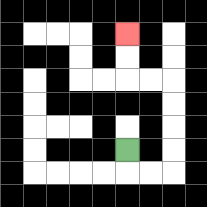{'start': '[5, 6]', 'end': '[5, 1]', 'path_directions': 'D,R,R,U,U,U,U,L,L,U,U', 'path_coordinates': '[[5, 6], [5, 7], [6, 7], [7, 7], [7, 6], [7, 5], [7, 4], [7, 3], [6, 3], [5, 3], [5, 2], [5, 1]]'}